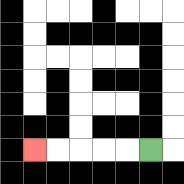{'start': '[6, 6]', 'end': '[1, 6]', 'path_directions': 'L,L,L,L,L', 'path_coordinates': '[[6, 6], [5, 6], [4, 6], [3, 6], [2, 6], [1, 6]]'}